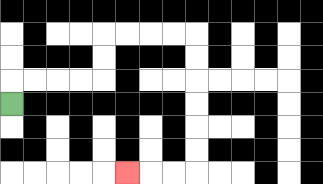{'start': '[0, 4]', 'end': '[5, 7]', 'path_directions': 'U,R,R,R,R,U,U,R,R,R,R,D,D,D,D,D,D,L,L,L', 'path_coordinates': '[[0, 4], [0, 3], [1, 3], [2, 3], [3, 3], [4, 3], [4, 2], [4, 1], [5, 1], [6, 1], [7, 1], [8, 1], [8, 2], [8, 3], [8, 4], [8, 5], [8, 6], [8, 7], [7, 7], [6, 7], [5, 7]]'}